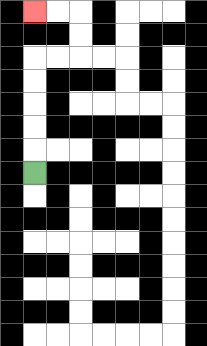{'start': '[1, 7]', 'end': '[1, 0]', 'path_directions': 'U,U,U,U,U,R,R,U,U,L,L', 'path_coordinates': '[[1, 7], [1, 6], [1, 5], [1, 4], [1, 3], [1, 2], [2, 2], [3, 2], [3, 1], [3, 0], [2, 0], [1, 0]]'}